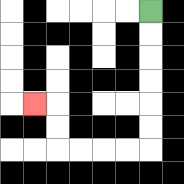{'start': '[6, 0]', 'end': '[1, 4]', 'path_directions': 'D,D,D,D,D,D,L,L,L,L,U,U,L', 'path_coordinates': '[[6, 0], [6, 1], [6, 2], [6, 3], [6, 4], [6, 5], [6, 6], [5, 6], [4, 6], [3, 6], [2, 6], [2, 5], [2, 4], [1, 4]]'}